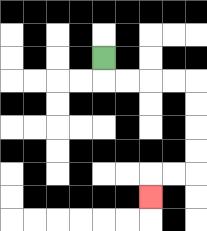{'start': '[4, 2]', 'end': '[6, 8]', 'path_directions': 'D,R,R,R,R,D,D,D,D,L,L,D', 'path_coordinates': '[[4, 2], [4, 3], [5, 3], [6, 3], [7, 3], [8, 3], [8, 4], [8, 5], [8, 6], [8, 7], [7, 7], [6, 7], [6, 8]]'}